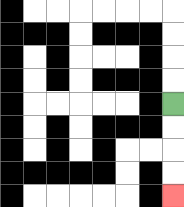{'start': '[7, 4]', 'end': '[7, 8]', 'path_directions': 'D,D,D,D', 'path_coordinates': '[[7, 4], [7, 5], [7, 6], [7, 7], [7, 8]]'}